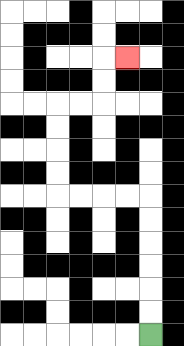{'start': '[6, 14]', 'end': '[5, 2]', 'path_directions': 'U,U,U,U,U,U,L,L,L,L,U,U,U,U,R,R,U,U,R', 'path_coordinates': '[[6, 14], [6, 13], [6, 12], [6, 11], [6, 10], [6, 9], [6, 8], [5, 8], [4, 8], [3, 8], [2, 8], [2, 7], [2, 6], [2, 5], [2, 4], [3, 4], [4, 4], [4, 3], [4, 2], [5, 2]]'}